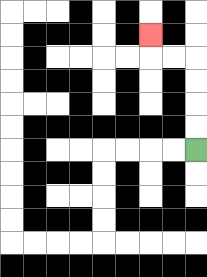{'start': '[8, 6]', 'end': '[6, 1]', 'path_directions': 'U,U,U,U,L,L,U', 'path_coordinates': '[[8, 6], [8, 5], [8, 4], [8, 3], [8, 2], [7, 2], [6, 2], [6, 1]]'}